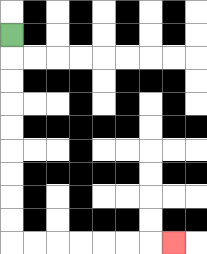{'start': '[0, 1]', 'end': '[7, 10]', 'path_directions': 'D,D,D,D,D,D,D,D,D,R,R,R,R,R,R,R', 'path_coordinates': '[[0, 1], [0, 2], [0, 3], [0, 4], [0, 5], [0, 6], [0, 7], [0, 8], [0, 9], [0, 10], [1, 10], [2, 10], [3, 10], [4, 10], [5, 10], [6, 10], [7, 10]]'}